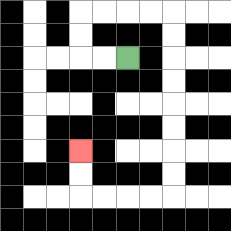{'start': '[5, 2]', 'end': '[3, 6]', 'path_directions': 'L,L,U,U,R,R,R,R,D,D,D,D,D,D,D,D,L,L,L,L,U,U', 'path_coordinates': '[[5, 2], [4, 2], [3, 2], [3, 1], [3, 0], [4, 0], [5, 0], [6, 0], [7, 0], [7, 1], [7, 2], [7, 3], [7, 4], [7, 5], [7, 6], [7, 7], [7, 8], [6, 8], [5, 8], [4, 8], [3, 8], [3, 7], [3, 6]]'}